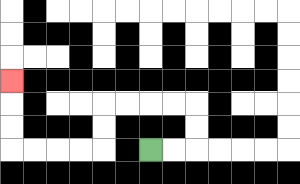{'start': '[6, 6]', 'end': '[0, 3]', 'path_directions': 'R,R,U,U,L,L,L,L,D,D,L,L,L,L,U,U,U', 'path_coordinates': '[[6, 6], [7, 6], [8, 6], [8, 5], [8, 4], [7, 4], [6, 4], [5, 4], [4, 4], [4, 5], [4, 6], [3, 6], [2, 6], [1, 6], [0, 6], [0, 5], [0, 4], [0, 3]]'}